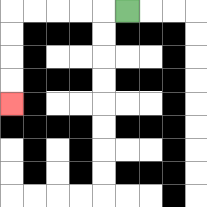{'start': '[5, 0]', 'end': '[0, 4]', 'path_directions': 'L,L,L,L,L,D,D,D,D', 'path_coordinates': '[[5, 0], [4, 0], [3, 0], [2, 0], [1, 0], [0, 0], [0, 1], [0, 2], [0, 3], [0, 4]]'}